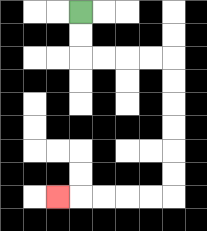{'start': '[3, 0]', 'end': '[2, 8]', 'path_directions': 'D,D,R,R,R,R,D,D,D,D,D,D,L,L,L,L,L', 'path_coordinates': '[[3, 0], [3, 1], [3, 2], [4, 2], [5, 2], [6, 2], [7, 2], [7, 3], [7, 4], [7, 5], [7, 6], [7, 7], [7, 8], [6, 8], [5, 8], [4, 8], [3, 8], [2, 8]]'}